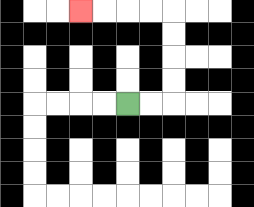{'start': '[5, 4]', 'end': '[3, 0]', 'path_directions': 'R,R,U,U,U,U,L,L,L,L', 'path_coordinates': '[[5, 4], [6, 4], [7, 4], [7, 3], [7, 2], [7, 1], [7, 0], [6, 0], [5, 0], [4, 0], [3, 0]]'}